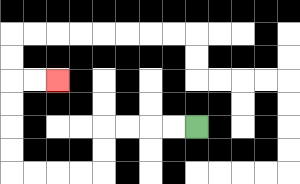{'start': '[8, 5]', 'end': '[2, 3]', 'path_directions': 'L,L,L,L,D,D,L,L,L,L,U,U,U,U,R,R', 'path_coordinates': '[[8, 5], [7, 5], [6, 5], [5, 5], [4, 5], [4, 6], [4, 7], [3, 7], [2, 7], [1, 7], [0, 7], [0, 6], [0, 5], [0, 4], [0, 3], [1, 3], [2, 3]]'}